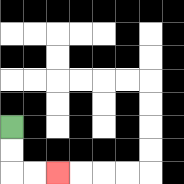{'start': '[0, 5]', 'end': '[2, 7]', 'path_directions': 'D,D,R,R', 'path_coordinates': '[[0, 5], [0, 6], [0, 7], [1, 7], [2, 7]]'}